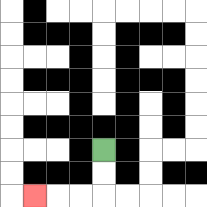{'start': '[4, 6]', 'end': '[1, 8]', 'path_directions': 'D,D,L,L,L', 'path_coordinates': '[[4, 6], [4, 7], [4, 8], [3, 8], [2, 8], [1, 8]]'}